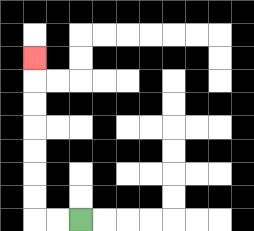{'start': '[3, 9]', 'end': '[1, 2]', 'path_directions': 'L,L,U,U,U,U,U,U,U', 'path_coordinates': '[[3, 9], [2, 9], [1, 9], [1, 8], [1, 7], [1, 6], [1, 5], [1, 4], [1, 3], [1, 2]]'}